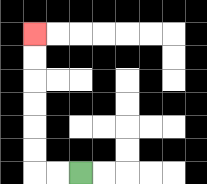{'start': '[3, 7]', 'end': '[1, 1]', 'path_directions': 'L,L,U,U,U,U,U,U', 'path_coordinates': '[[3, 7], [2, 7], [1, 7], [1, 6], [1, 5], [1, 4], [1, 3], [1, 2], [1, 1]]'}